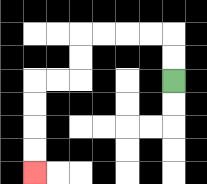{'start': '[7, 3]', 'end': '[1, 7]', 'path_directions': 'U,U,L,L,L,L,D,D,L,L,D,D,D,D', 'path_coordinates': '[[7, 3], [7, 2], [7, 1], [6, 1], [5, 1], [4, 1], [3, 1], [3, 2], [3, 3], [2, 3], [1, 3], [1, 4], [1, 5], [1, 6], [1, 7]]'}